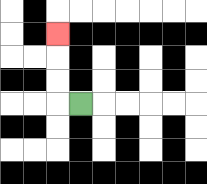{'start': '[3, 4]', 'end': '[2, 1]', 'path_directions': 'L,U,U,U', 'path_coordinates': '[[3, 4], [2, 4], [2, 3], [2, 2], [2, 1]]'}